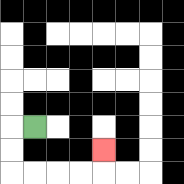{'start': '[1, 5]', 'end': '[4, 6]', 'path_directions': 'L,D,D,R,R,R,R,U', 'path_coordinates': '[[1, 5], [0, 5], [0, 6], [0, 7], [1, 7], [2, 7], [3, 7], [4, 7], [4, 6]]'}